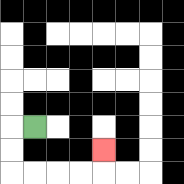{'start': '[1, 5]', 'end': '[4, 6]', 'path_directions': 'L,D,D,R,R,R,R,U', 'path_coordinates': '[[1, 5], [0, 5], [0, 6], [0, 7], [1, 7], [2, 7], [3, 7], [4, 7], [4, 6]]'}